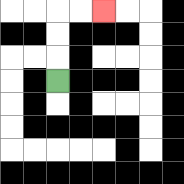{'start': '[2, 3]', 'end': '[4, 0]', 'path_directions': 'U,U,U,R,R', 'path_coordinates': '[[2, 3], [2, 2], [2, 1], [2, 0], [3, 0], [4, 0]]'}